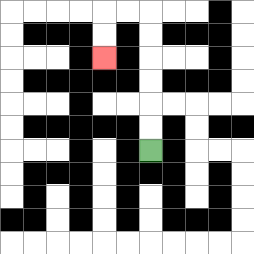{'start': '[6, 6]', 'end': '[4, 2]', 'path_directions': 'U,U,U,U,U,U,L,L,D,D', 'path_coordinates': '[[6, 6], [6, 5], [6, 4], [6, 3], [6, 2], [6, 1], [6, 0], [5, 0], [4, 0], [4, 1], [4, 2]]'}